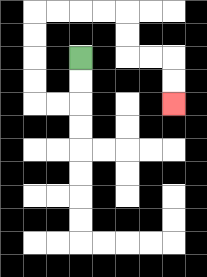{'start': '[3, 2]', 'end': '[7, 4]', 'path_directions': 'D,D,L,L,U,U,U,U,R,R,R,R,D,D,R,R,D,D', 'path_coordinates': '[[3, 2], [3, 3], [3, 4], [2, 4], [1, 4], [1, 3], [1, 2], [1, 1], [1, 0], [2, 0], [3, 0], [4, 0], [5, 0], [5, 1], [5, 2], [6, 2], [7, 2], [7, 3], [7, 4]]'}